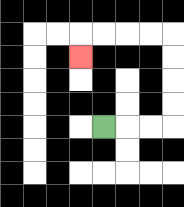{'start': '[4, 5]', 'end': '[3, 2]', 'path_directions': 'R,R,R,U,U,U,U,L,L,L,L,D', 'path_coordinates': '[[4, 5], [5, 5], [6, 5], [7, 5], [7, 4], [7, 3], [7, 2], [7, 1], [6, 1], [5, 1], [4, 1], [3, 1], [3, 2]]'}